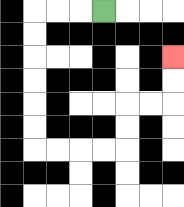{'start': '[4, 0]', 'end': '[7, 2]', 'path_directions': 'L,L,L,D,D,D,D,D,D,R,R,R,R,U,U,R,R,U,U', 'path_coordinates': '[[4, 0], [3, 0], [2, 0], [1, 0], [1, 1], [1, 2], [1, 3], [1, 4], [1, 5], [1, 6], [2, 6], [3, 6], [4, 6], [5, 6], [5, 5], [5, 4], [6, 4], [7, 4], [7, 3], [7, 2]]'}